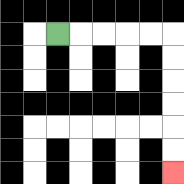{'start': '[2, 1]', 'end': '[7, 7]', 'path_directions': 'R,R,R,R,R,D,D,D,D,D,D', 'path_coordinates': '[[2, 1], [3, 1], [4, 1], [5, 1], [6, 1], [7, 1], [7, 2], [7, 3], [7, 4], [7, 5], [7, 6], [7, 7]]'}